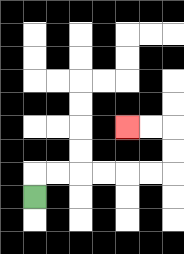{'start': '[1, 8]', 'end': '[5, 5]', 'path_directions': 'U,R,R,R,R,R,R,U,U,L,L', 'path_coordinates': '[[1, 8], [1, 7], [2, 7], [3, 7], [4, 7], [5, 7], [6, 7], [7, 7], [7, 6], [7, 5], [6, 5], [5, 5]]'}